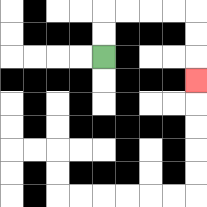{'start': '[4, 2]', 'end': '[8, 3]', 'path_directions': 'U,U,R,R,R,R,D,D,D', 'path_coordinates': '[[4, 2], [4, 1], [4, 0], [5, 0], [6, 0], [7, 0], [8, 0], [8, 1], [8, 2], [8, 3]]'}